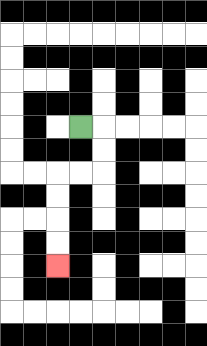{'start': '[3, 5]', 'end': '[2, 11]', 'path_directions': 'R,D,D,L,L,D,D,D,D', 'path_coordinates': '[[3, 5], [4, 5], [4, 6], [4, 7], [3, 7], [2, 7], [2, 8], [2, 9], [2, 10], [2, 11]]'}